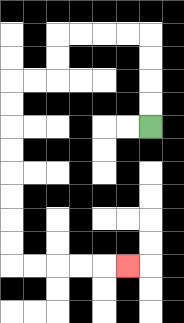{'start': '[6, 5]', 'end': '[5, 11]', 'path_directions': 'U,U,U,U,L,L,L,L,D,D,L,L,D,D,D,D,D,D,D,D,R,R,R,R,R', 'path_coordinates': '[[6, 5], [6, 4], [6, 3], [6, 2], [6, 1], [5, 1], [4, 1], [3, 1], [2, 1], [2, 2], [2, 3], [1, 3], [0, 3], [0, 4], [0, 5], [0, 6], [0, 7], [0, 8], [0, 9], [0, 10], [0, 11], [1, 11], [2, 11], [3, 11], [4, 11], [5, 11]]'}